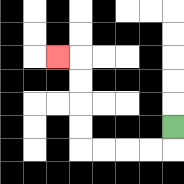{'start': '[7, 5]', 'end': '[2, 2]', 'path_directions': 'D,L,L,L,L,U,U,U,U,L', 'path_coordinates': '[[7, 5], [7, 6], [6, 6], [5, 6], [4, 6], [3, 6], [3, 5], [3, 4], [3, 3], [3, 2], [2, 2]]'}